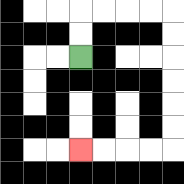{'start': '[3, 2]', 'end': '[3, 6]', 'path_directions': 'U,U,R,R,R,R,D,D,D,D,D,D,L,L,L,L', 'path_coordinates': '[[3, 2], [3, 1], [3, 0], [4, 0], [5, 0], [6, 0], [7, 0], [7, 1], [7, 2], [7, 3], [7, 4], [7, 5], [7, 6], [6, 6], [5, 6], [4, 6], [3, 6]]'}